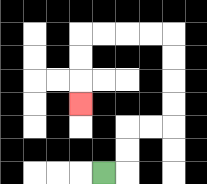{'start': '[4, 7]', 'end': '[3, 4]', 'path_directions': 'R,U,U,R,R,U,U,U,U,L,L,L,L,D,D,D', 'path_coordinates': '[[4, 7], [5, 7], [5, 6], [5, 5], [6, 5], [7, 5], [7, 4], [7, 3], [7, 2], [7, 1], [6, 1], [5, 1], [4, 1], [3, 1], [3, 2], [3, 3], [3, 4]]'}